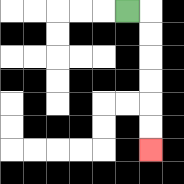{'start': '[5, 0]', 'end': '[6, 6]', 'path_directions': 'R,D,D,D,D,D,D', 'path_coordinates': '[[5, 0], [6, 0], [6, 1], [6, 2], [6, 3], [6, 4], [6, 5], [6, 6]]'}